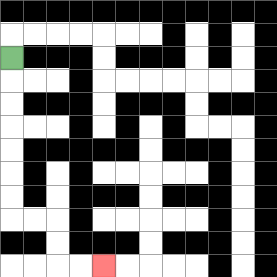{'start': '[0, 2]', 'end': '[4, 11]', 'path_directions': 'D,D,D,D,D,D,D,R,R,D,D,R,R', 'path_coordinates': '[[0, 2], [0, 3], [0, 4], [0, 5], [0, 6], [0, 7], [0, 8], [0, 9], [1, 9], [2, 9], [2, 10], [2, 11], [3, 11], [4, 11]]'}